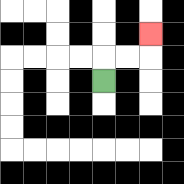{'start': '[4, 3]', 'end': '[6, 1]', 'path_directions': 'U,R,R,U', 'path_coordinates': '[[4, 3], [4, 2], [5, 2], [6, 2], [6, 1]]'}